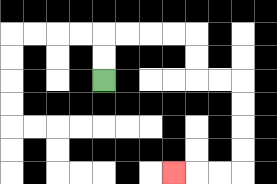{'start': '[4, 3]', 'end': '[7, 7]', 'path_directions': 'U,U,R,R,R,R,D,D,R,R,D,D,D,D,L,L,L', 'path_coordinates': '[[4, 3], [4, 2], [4, 1], [5, 1], [6, 1], [7, 1], [8, 1], [8, 2], [8, 3], [9, 3], [10, 3], [10, 4], [10, 5], [10, 6], [10, 7], [9, 7], [8, 7], [7, 7]]'}